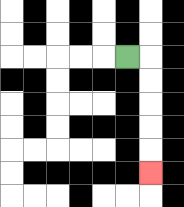{'start': '[5, 2]', 'end': '[6, 7]', 'path_directions': 'R,D,D,D,D,D', 'path_coordinates': '[[5, 2], [6, 2], [6, 3], [6, 4], [6, 5], [6, 6], [6, 7]]'}